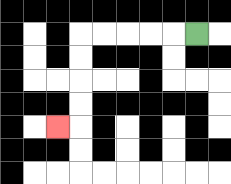{'start': '[8, 1]', 'end': '[2, 5]', 'path_directions': 'L,L,L,L,L,D,D,D,D,L', 'path_coordinates': '[[8, 1], [7, 1], [6, 1], [5, 1], [4, 1], [3, 1], [3, 2], [3, 3], [3, 4], [3, 5], [2, 5]]'}